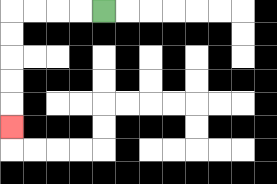{'start': '[4, 0]', 'end': '[0, 5]', 'path_directions': 'L,L,L,L,D,D,D,D,D', 'path_coordinates': '[[4, 0], [3, 0], [2, 0], [1, 0], [0, 0], [0, 1], [0, 2], [0, 3], [0, 4], [0, 5]]'}